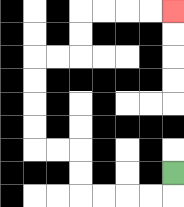{'start': '[7, 7]', 'end': '[7, 0]', 'path_directions': 'D,L,L,L,L,U,U,L,L,U,U,U,U,R,R,U,U,R,R,R,R', 'path_coordinates': '[[7, 7], [7, 8], [6, 8], [5, 8], [4, 8], [3, 8], [3, 7], [3, 6], [2, 6], [1, 6], [1, 5], [1, 4], [1, 3], [1, 2], [2, 2], [3, 2], [3, 1], [3, 0], [4, 0], [5, 0], [6, 0], [7, 0]]'}